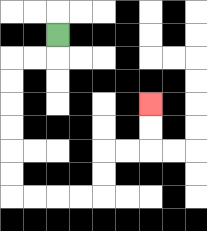{'start': '[2, 1]', 'end': '[6, 4]', 'path_directions': 'D,L,L,D,D,D,D,D,D,R,R,R,R,U,U,R,R,U,U', 'path_coordinates': '[[2, 1], [2, 2], [1, 2], [0, 2], [0, 3], [0, 4], [0, 5], [0, 6], [0, 7], [0, 8], [1, 8], [2, 8], [3, 8], [4, 8], [4, 7], [4, 6], [5, 6], [6, 6], [6, 5], [6, 4]]'}